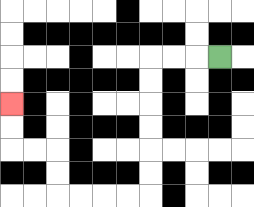{'start': '[9, 2]', 'end': '[0, 4]', 'path_directions': 'L,L,L,D,D,D,D,D,D,L,L,L,L,U,U,L,L,U,U', 'path_coordinates': '[[9, 2], [8, 2], [7, 2], [6, 2], [6, 3], [6, 4], [6, 5], [6, 6], [6, 7], [6, 8], [5, 8], [4, 8], [3, 8], [2, 8], [2, 7], [2, 6], [1, 6], [0, 6], [0, 5], [0, 4]]'}